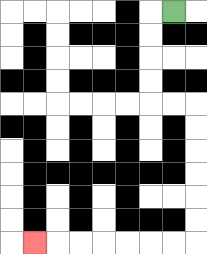{'start': '[7, 0]', 'end': '[1, 10]', 'path_directions': 'L,D,D,D,D,R,R,D,D,D,D,D,D,L,L,L,L,L,L,L', 'path_coordinates': '[[7, 0], [6, 0], [6, 1], [6, 2], [6, 3], [6, 4], [7, 4], [8, 4], [8, 5], [8, 6], [8, 7], [8, 8], [8, 9], [8, 10], [7, 10], [6, 10], [5, 10], [4, 10], [3, 10], [2, 10], [1, 10]]'}